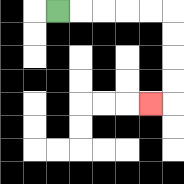{'start': '[2, 0]', 'end': '[6, 4]', 'path_directions': 'R,R,R,R,R,D,D,D,D,L', 'path_coordinates': '[[2, 0], [3, 0], [4, 0], [5, 0], [6, 0], [7, 0], [7, 1], [7, 2], [7, 3], [7, 4], [6, 4]]'}